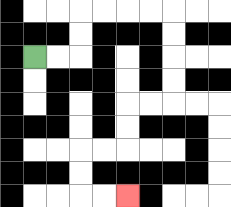{'start': '[1, 2]', 'end': '[5, 8]', 'path_directions': 'R,R,U,U,R,R,R,R,D,D,D,D,L,L,D,D,L,L,D,D,R,R', 'path_coordinates': '[[1, 2], [2, 2], [3, 2], [3, 1], [3, 0], [4, 0], [5, 0], [6, 0], [7, 0], [7, 1], [7, 2], [7, 3], [7, 4], [6, 4], [5, 4], [5, 5], [5, 6], [4, 6], [3, 6], [3, 7], [3, 8], [4, 8], [5, 8]]'}